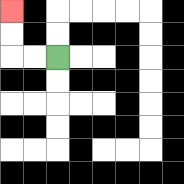{'start': '[2, 2]', 'end': '[0, 0]', 'path_directions': 'L,L,U,U', 'path_coordinates': '[[2, 2], [1, 2], [0, 2], [0, 1], [0, 0]]'}